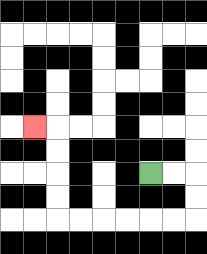{'start': '[6, 7]', 'end': '[1, 5]', 'path_directions': 'R,R,D,D,L,L,L,L,L,L,U,U,U,U,L', 'path_coordinates': '[[6, 7], [7, 7], [8, 7], [8, 8], [8, 9], [7, 9], [6, 9], [5, 9], [4, 9], [3, 9], [2, 9], [2, 8], [2, 7], [2, 6], [2, 5], [1, 5]]'}